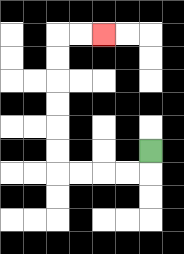{'start': '[6, 6]', 'end': '[4, 1]', 'path_directions': 'D,L,L,L,L,U,U,U,U,U,U,R,R', 'path_coordinates': '[[6, 6], [6, 7], [5, 7], [4, 7], [3, 7], [2, 7], [2, 6], [2, 5], [2, 4], [2, 3], [2, 2], [2, 1], [3, 1], [4, 1]]'}